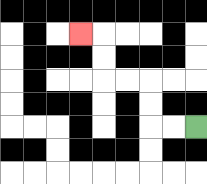{'start': '[8, 5]', 'end': '[3, 1]', 'path_directions': 'L,L,U,U,L,L,U,U,L', 'path_coordinates': '[[8, 5], [7, 5], [6, 5], [6, 4], [6, 3], [5, 3], [4, 3], [4, 2], [4, 1], [3, 1]]'}